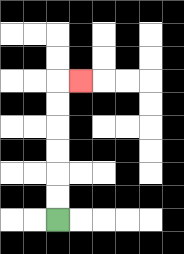{'start': '[2, 9]', 'end': '[3, 3]', 'path_directions': 'U,U,U,U,U,U,R', 'path_coordinates': '[[2, 9], [2, 8], [2, 7], [2, 6], [2, 5], [2, 4], [2, 3], [3, 3]]'}